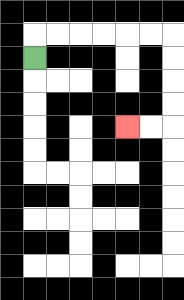{'start': '[1, 2]', 'end': '[5, 5]', 'path_directions': 'U,R,R,R,R,R,R,D,D,D,D,L,L', 'path_coordinates': '[[1, 2], [1, 1], [2, 1], [3, 1], [4, 1], [5, 1], [6, 1], [7, 1], [7, 2], [7, 3], [7, 4], [7, 5], [6, 5], [5, 5]]'}